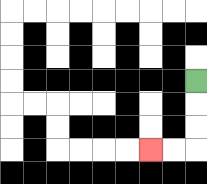{'start': '[8, 3]', 'end': '[6, 6]', 'path_directions': 'D,D,D,L,L', 'path_coordinates': '[[8, 3], [8, 4], [8, 5], [8, 6], [7, 6], [6, 6]]'}